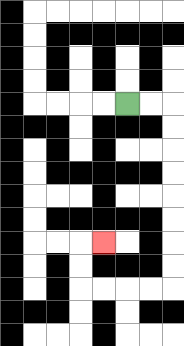{'start': '[5, 4]', 'end': '[4, 10]', 'path_directions': 'R,R,D,D,D,D,D,D,D,D,L,L,L,L,U,U,R', 'path_coordinates': '[[5, 4], [6, 4], [7, 4], [7, 5], [7, 6], [7, 7], [7, 8], [7, 9], [7, 10], [7, 11], [7, 12], [6, 12], [5, 12], [4, 12], [3, 12], [3, 11], [3, 10], [4, 10]]'}